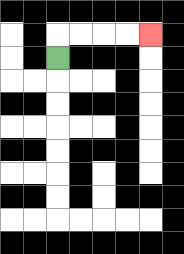{'start': '[2, 2]', 'end': '[6, 1]', 'path_directions': 'U,R,R,R,R', 'path_coordinates': '[[2, 2], [2, 1], [3, 1], [4, 1], [5, 1], [6, 1]]'}